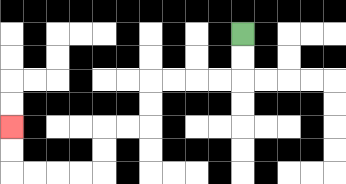{'start': '[10, 1]', 'end': '[0, 5]', 'path_directions': 'D,D,L,L,L,L,D,D,L,L,D,D,L,L,L,L,U,U', 'path_coordinates': '[[10, 1], [10, 2], [10, 3], [9, 3], [8, 3], [7, 3], [6, 3], [6, 4], [6, 5], [5, 5], [4, 5], [4, 6], [4, 7], [3, 7], [2, 7], [1, 7], [0, 7], [0, 6], [0, 5]]'}